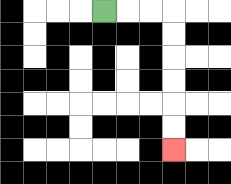{'start': '[4, 0]', 'end': '[7, 6]', 'path_directions': 'R,R,R,D,D,D,D,D,D', 'path_coordinates': '[[4, 0], [5, 0], [6, 0], [7, 0], [7, 1], [7, 2], [7, 3], [7, 4], [7, 5], [7, 6]]'}